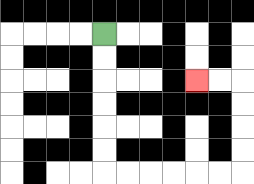{'start': '[4, 1]', 'end': '[8, 3]', 'path_directions': 'D,D,D,D,D,D,R,R,R,R,R,R,U,U,U,U,L,L', 'path_coordinates': '[[4, 1], [4, 2], [4, 3], [4, 4], [4, 5], [4, 6], [4, 7], [5, 7], [6, 7], [7, 7], [8, 7], [9, 7], [10, 7], [10, 6], [10, 5], [10, 4], [10, 3], [9, 3], [8, 3]]'}